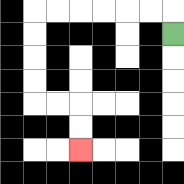{'start': '[7, 1]', 'end': '[3, 6]', 'path_directions': 'U,L,L,L,L,L,L,D,D,D,D,R,R,D,D', 'path_coordinates': '[[7, 1], [7, 0], [6, 0], [5, 0], [4, 0], [3, 0], [2, 0], [1, 0], [1, 1], [1, 2], [1, 3], [1, 4], [2, 4], [3, 4], [3, 5], [3, 6]]'}